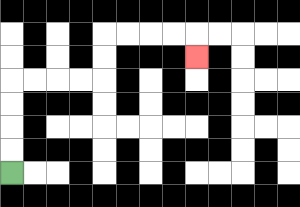{'start': '[0, 7]', 'end': '[8, 2]', 'path_directions': 'U,U,U,U,R,R,R,R,U,U,R,R,R,R,D', 'path_coordinates': '[[0, 7], [0, 6], [0, 5], [0, 4], [0, 3], [1, 3], [2, 3], [3, 3], [4, 3], [4, 2], [4, 1], [5, 1], [6, 1], [7, 1], [8, 1], [8, 2]]'}